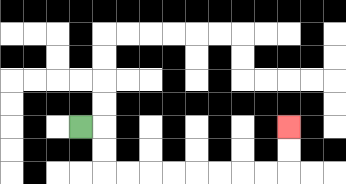{'start': '[3, 5]', 'end': '[12, 5]', 'path_directions': 'R,D,D,R,R,R,R,R,R,R,R,U,U', 'path_coordinates': '[[3, 5], [4, 5], [4, 6], [4, 7], [5, 7], [6, 7], [7, 7], [8, 7], [9, 7], [10, 7], [11, 7], [12, 7], [12, 6], [12, 5]]'}